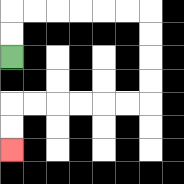{'start': '[0, 2]', 'end': '[0, 6]', 'path_directions': 'U,U,R,R,R,R,R,R,D,D,D,D,L,L,L,L,L,L,D,D', 'path_coordinates': '[[0, 2], [0, 1], [0, 0], [1, 0], [2, 0], [3, 0], [4, 0], [5, 0], [6, 0], [6, 1], [6, 2], [6, 3], [6, 4], [5, 4], [4, 4], [3, 4], [2, 4], [1, 4], [0, 4], [0, 5], [0, 6]]'}